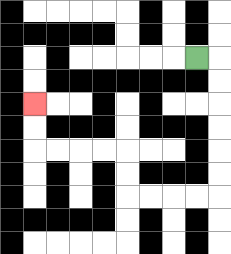{'start': '[8, 2]', 'end': '[1, 4]', 'path_directions': 'R,D,D,D,D,D,D,L,L,L,L,U,U,L,L,L,L,U,U', 'path_coordinates': '[[8, 2], [9, 2], [9, 3], [9, 4], [9, 5], [9, 6], [9, 7], [9, 8], [8, 8], [7, 8], [6, 8], [5, 8], [5, 7], [5, 6], [4, 6], [3, 6], [2, 6], [1, 6], [1, 5], [1, 4]]'}